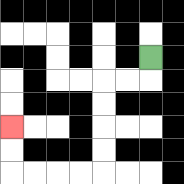{'start': '[6, 2]', 'end': '[0, 5]', 'path_directions': 'D,L,L,D,D,D,D,L,L,L,L,U,U', 'path_coordinates': '[[6, 2], [6, 3], [5, 3], [4, 3], [4, 4], [4, 5], [4, 6], [4, 7], [3, 7], [2, 7], [1, 7], [0, 7], [0, 6], [0, 5]]'}